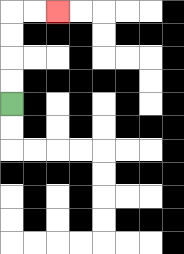{'start': '[0, 4]', 'end': '[2, 0]', 'path_directions': 'U,U,U,U,R,R', 'path_coordinates': '[[0, 4], [0, 3], [0, 2], [0, 1], [0, 0], [1, 0], [2, 0]]'}